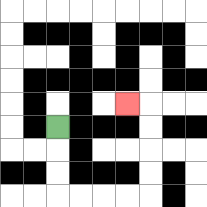{'start': '[2, 5]', 'end': '[5, 4]', 'path_directions': 'D,D,D,R,R,R,R,U,U,U,U,L', 'path_coordinates': '[[2, 5], [2, 6], [2, 7], [2, 8], [3, 8], [4, 8], [5, 8], [6, 8], [6, 7], [6, 6], [6, 5], [6, 4], [5, 4]]'}